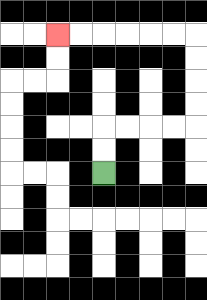{'start': '[4, 7]', 'end': '[2, 1]', 'path_directions': 'U,U,R,R,R,R,U,U,U,U,L,L,L,L,L,L', 'path_coordinates': '[[4, 7], [4, 6], [4, 5], [5, 5], [6, 5], [7, 5], [8, 5], [8, 4], [8, 3], [8, 2], [8, 1], [7, 1], [6, 1], [5, 1], [4, 1], [3, 1], [2, 1]]'}